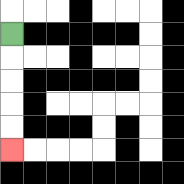{'start': '[0, 1]', 'end': '[0, 6]', 'path_directions': 'D,D,D,D,D', 'path_coordinates': '[[0, 1], [0, 2], [0, 3], [0, 4], [0, 5], [0, 6]]'}